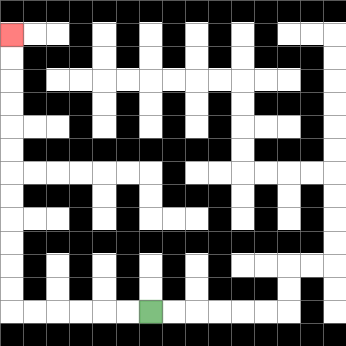{'start': '[6, 13]', 'end': '[0, 1]', 'path_directions': 'L,L,L,L,L,L,U,U,U,U,U,U,U,U,U,U,U,U', 'path_coordinates': '[[6, 13], [5, 13], [4, 13], [3, 13], [2, 13], [1, 13], [0, 13], [0, 12], [0, 11], [0, 10], [0, 9], [0, 8], [0, 7], [0, 6], [0, 5], [0, 4], [0, 3], [0, 2], [0, 1]]'}